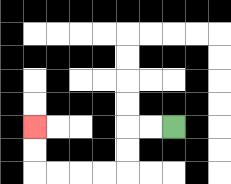{'start': '[7, 5]', 'end': '[1, 5]', 'path_directions': 'L,L,D,D,L,L,L,L,U,U', 'path_coordinates': '[[7, 5], [6, 5], [5, 5], [5, 6], [5, 7], [4, 7], [3, 7], [2, 7], [1, 7], [1, 6], [1, 5]]'}